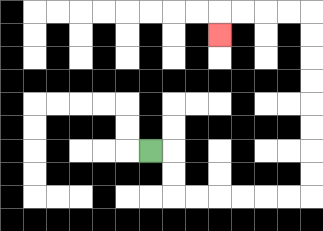{'start': '[6, 6]', 'end': '[9, 1]', 'path_directions': 'R,D,D,R,R,R,R,R,R,U,U,U,U,U,U,U,U,L,L,L,L,D', 'path_coordinates': '[[6, 6], [7, 6], [7, 7], [7, 8], [8, 8], [9, 8], [10, 8], [11, 8], [12, 8], [13, 8], [13, 7], [13, 6], [13, 5], [13, 4], [13, 3], [13, 2], [13, 1], [13, 0], [12, 0], [11, 0], [10, 0], [9, 0], [9, 1]]'}